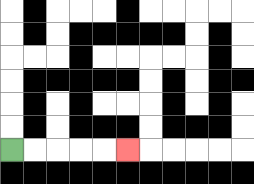{'start': '[0, 6]', 'end': '[5, 6]', 'path_directions': 'R,R,R,R,R', 'path_coordinates': '[[0, 6], [1, 6], [2, 6], [3, 6], [4, 6], [5, 6]]'}